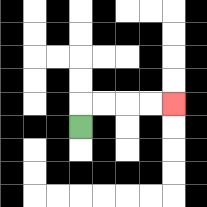{'start': '[3, 5]', 'end': '[7, 4]', 'path_directions': 'U,R,R,R,R', 'path_coordinates': '[[3, 5], [3, 4], [4, 4], [5, 4], [6, 4], [7, 4]]'}